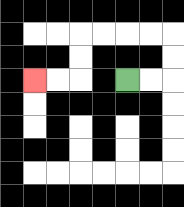{'start': '[5, 3]', 'end': '[1, 3]', 'path_directions': 'R,R,U,U,L,L,L,L,D,D,L,L', 'path_coordinates': '[[5, 3], [6, 3], [7, 3], [7, 2], [7, 1], [6, 1], [5, 1], [4, 1], [3, 1], [3, 2], [3, 3], [2, 3], [1, 3]]'}